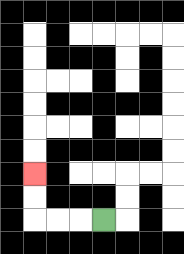{'start': '[4, 9]', 'end': '[1, 7]', 'path_directions': 'L,L,L,U,U', 'path_coordinates': '[[4, 9], [3, 9], [2, 9], [1, 9], [1, 8], [1, 7]]'}